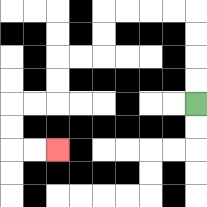{'start': '[8, 4]', 'end': '[2, 6]', 'path_directions': 'U,U,U,U,L,L,L,L,D,D,L,L,D,D,L,L,D,D,R,R', 'path_coordinates': '[[8, 4], [8, 3], [8, 2], [8, 1], [8, 0], [7, 0], [6, 0], [5, 0], [4, 0], [4, 1], [4, 2], [3, 2], [2, 2], [2, 3], [2, 4], [1, 4], [0, 4], [0, 5], [0, 6], [1, 6], [2, 6]]'}